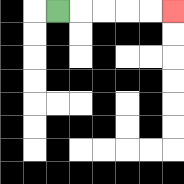{'start': '[2, 0]', 'end': '[7, 0]', 'path_directions': 'R,R,R,R,R', 'path_coordinates': '[[2, 0], [3, 0], [4, 0], [5, 0], [6, 0], [7, 0]]'}